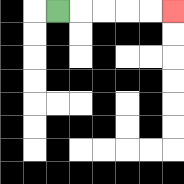{'start': '[2, 0]', 'end': '[7, 0]', 'path_directions': 'R,R,R,R,R', 'path_coordinates': '[[2, 0], [3, 0], [4, 0], [5, 0], [6, 0], [7, 0]]'}